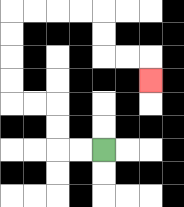{'start': '[4, 6]', 'end': '[6, 3]', 'path_directions': 'L,L,U,U,L,L,U,U,U,U,R,R,R,R,D,D,R,R,D', 'path_coordinates': '[[4, 6], [3, 6], [2, 6], [2, 5], [2, 4], [1, 4], [0, 4], [0, 3], [0, 2], [0, 1], [0, 0], [1, 0], [2, 0], [3, 0], [4, 0], [4, 1], [4, 2], [5, 2], [6, 2], [6, 3]]'}